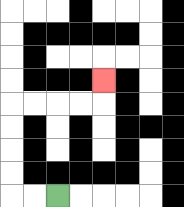{'start': '[2, 8]', 'end': '[4, 3]', 'path_directions': 'L,L,U,U,U,U,R,R,R,R,U', 'path_coordinates': '[[2, 8], [1, 8], [0, 8], [0, 7], [0, 6], [0, 5], [0, 4], [1, 4], [2, 4], [3, 4], [4, 4], [4, 3]]'}